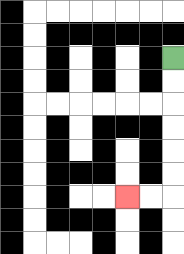{'start': '[7, 2]', 'end': '[5, 8]', 'path_directions': 'D,D,D,D,D,D,L,L', 'path_coordinates': '[[7, 2], [7, 3], [7, 4], [7, 5], [7, 6], [7, 7], [7, 8], [6, 8], [5, 8]]'}